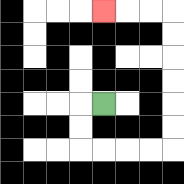{'start': '[4, 4]', 'end': '[4, 0]', 'path_directions': 'L,D,D,R,R,R,R,U,U,U,U,U,U,L,L,L', 'path_coordinates': '[[4, 4], [3, 4], [3, 5], [3, 6], [4, 6], [5, 6], [6, 6], [7, 6], [7, 5], [7, 4], [7, 3], [7, 2], [7, 1], [7, 0], [6, 0], [5, 0], [4, 0]]'}